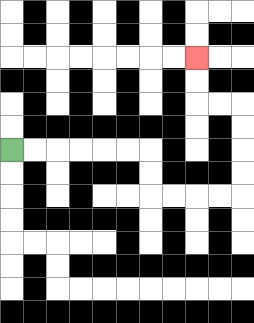{'start': '[0, 6]', 'end': '[8, 2]', 'path_directions': 'R,R,R,R,R,R,D,D,R,R,R,R,U,U,U,U,L,L,U,U', 'path_coordinates': '[[0, 6], [1, 6], [2, 6], [3, 6], [4, 6], [5, 6], [6, 6], [6, 7], [6, 8], [7, 8], [8, 8], [9, 8], [10, 8], [10, 7], [10, 6], [10, 5], [10, 4], [9, 4], [8, 4], [8, 3], [8, 2]]'}